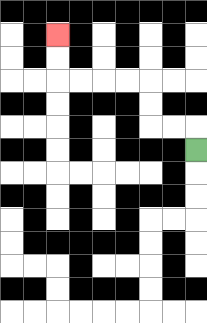{'start': '[8, 6]', 'end': '[2, 1]', 'path_directions': 'U,L,L,U,U,L,L,L,L,U,U', 'path_coordinates': '[[8, 6], [8, 5], [7, 5], [6, 5], [6, 4], [6, 3], [5, 3], [4, 3], [3, 3], [2, 3], [2, 2], [2, 1]]'}